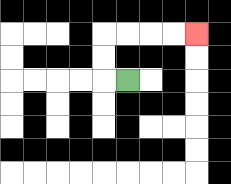{'start': '[5, 3]', 'end': '[8, 1]', 'path_directions': 'L,U,U,R,R,R,R', 'path_coordinates': '[[5, 3], [4, 3], [4, 2], [4, 1], [5, 1], [6, 1], [7, 1], [8, 1]]'}